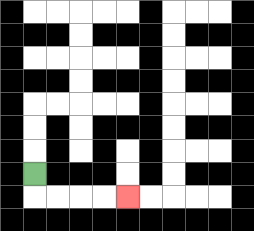{'start': '[1, 7]', 'end': '[5, 8]', 'path_directions': 'D,R,R,R,R', 'path_coordinates': '[[1, 7], [1, 8], [2, 8], [3, 8], [4, 8], [5, 8]]'}